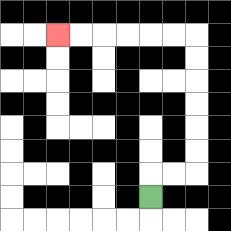{'start': '[6, 8]', 'end': '[2, 1]', 'path_directions': 'U,R,R,U,U,U,U,U,U,L,L,L,L,L,L', 'path_coordinates': '[[6, 8], [6, 7], [7, 7], [8, 7], [8, 6], [8, 5], [8, 4], [8, 3], [8, 2], [8, 1], [7, 1], [6, 1], [5, 1], [4, 1], [3, 1], [2, 1]]'}